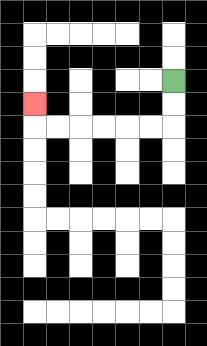{'start': '[7, 3]', 'end': '[1, 4]', 'path_directions': 'D,D,L,L,L,L,L,L,U', 'path_coordinates': '[[7, 3], [7, 4], [7, 5], [6, 5], [5, 5], [4, 5], [3, 5], [2, 5], [1, 5], [1, 4]]'}